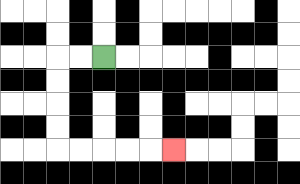{'start': '[4, 2]', 'end': '[7, 6]', 'path_directions': 'L,L,D,D,D,D,R,R,R,R,R', 'path_coordinates': '[[4, 2], [3, 2], [2, 2], [2, 3], [2, 4], [2, 5], [2, 6], [3, 6], [4, 6], [5, 6], [6, 6], [7, 6]]'}